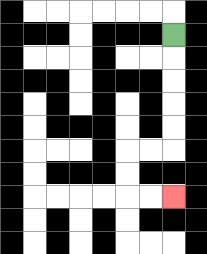{'start': '[7, 1]', 'end': '[7, 8]', 'path_directions': 'D,D,D,D,D,L,L,D,D,R,R', 'path_coordinates': '[[7, 1], [7, 2], [7, 3], [7, 4], [7, 5], [7, 6], [6, 6], [5, 6], [5, 7], [5, 8], [6, 8], [7, 8]]'}